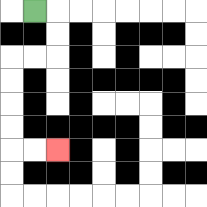{'start': '[1, 0]', 'end': '[2, 6]', 'path_directions': 'R,D,D,L,L,D,D,D,D,R,R', 'path_coordinates': '[[1, 0], [2, 0], [2, 1], [2, 2], [1, 2], [0, 2], [0, 3], [0, 4], [0, 5], [0, 6], [1, 6], [2, 6]]'}